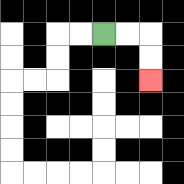{'start': '[4, 1]', 'end': '[6, 3]', 'path_directions': 'R,R,D,D', 'path_coordinates': '[[4, 1], [5, 1], [6, 1], [6, 2], [6, 3]]'}